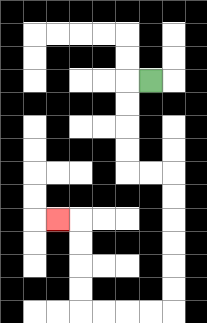{'start': '[6, 3]', 'end': '[2, 9]', 'path_directions': 'L,D,D,D,D,R,R,D,D,D,D,D,D,L,L,L,L,U,U,U,U,L', 'path_coordinates': '[[6, 3], [5, 3], [5, 4], [5, 5], [5, 6], [5, 7], [6, 7], [7, 7], [7, 8], [7, 9], [7, 10], [7, 11], [7, 12], [7, 13], [6, 13], [5, 13], [4, 13], [3, 13], [3, 12], [3, 11], [3, 10], [3, 9], [2, 9]]'}